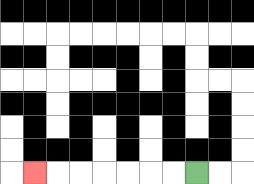{'start': '[8, 7]', 'end': '[1, 7]', 'path_directions': 'L,L,L,L,L,L,L', 'path_coordinates': '[[8, 7], [7, 7], [6, 7], [5, 7], [4, 7], [3, 7], [2, 7], [1, 7]]'}